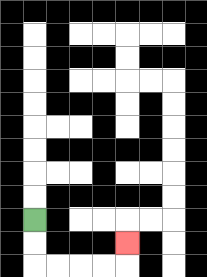{'start': '[1, 9]', 'end': '[5, 10]', 'path_directions': 'D,D,R,R,R,R,U', 'path_coordinates': '[[1, 9], [1, 10], [1, 11], [2, 11], [3, 11], [4, 11], [5, 11], [5, 10]]'}